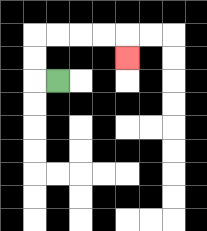{'start': '[2, 3]', 'end': '[5, 2]', 'path_directions': 'L,U,U,R,R,R,R,D', 'path_coordinates': '[[2, 3], [1, 3], [1, 2], [1, 1], [2, 1], [3, 1], [4, 1], [5, 1], [5, 2]]'}